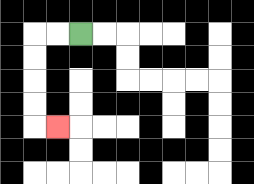{'start': '[3, 1]', 'end': '[2, 5]', 'path_directions': 'L,L,D,D,D,D,R', 'path_coordinates': '[[3, 1], [2, 1], [1, 1], [1, 2], [1, 3], [1, 4], [1, 5], [2, 5]]'}